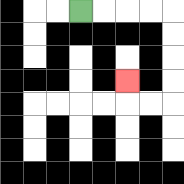{'start': '[3, 0]', 'end': '[5, 3]', 'path_directions': 'R,R,R,R,D,D,D,D,L,L,U', 'path_coordinates': '[[3, 0], [4, 0], [5, 0], [6, 0], [7, 0], [7, 1], [7, 2], [7, 3], [7, 4], [6, 4], [5, 4], [5, 3]]'}